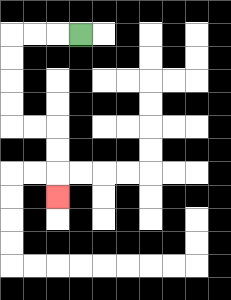{'start': '[3, 1]', 'end': '[2, 8]', 'path_directions': 'L,L,L,D,D,D,D,R,R,D,D,D', 'path_coordinates': '[[3, 1], [2, 1], [1, 1], [0, 1], [0, 2], [0, 3], [0, 4], [0, 5], [1, 5], [2, 5], [2, 6], [2, 7], [2, 8]]'}